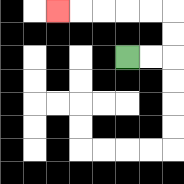{'start': '[5, 2]', 'end': '[2, 0]', 'path_directions': 'R,R,U,U,L,L,L,L,L', 'path_coordinates': '[[5, 2], [6, 2], [7, 2], [7, 1], [7, 0], [6, 0], [5, 0], [4, 0], [3, 0], [2, 0]]'}